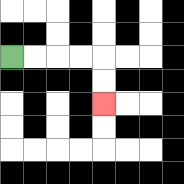{'start': '[0, 2]', 'end': '[4, 4]', 'path_directions': 'R,R,R,R,D,D', 'path_coordinates': '[[0, 2], [1, 2], [2, 2], [3, 2], [4, 2], [4, 3], [4, 4]]'}